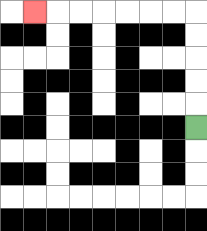{'start': '[8, 5]', 'end': '[1, 0]', 'path_directions': 'U,U,U,U,U,L,L,L,L,L,L,L', 'path_coordinates': '[[8, 5], [8, 4], [8, 3], [8, 2], [8, 1], [8, 0], [7, 0], [6, 0], [5, 0], [4, 0], [3, 0], [2, 0], [1, 0]]'}